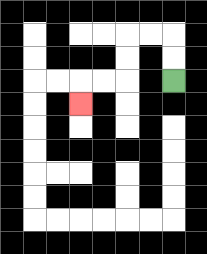{'start': '[7, 3]', 'end': '[3, 4]', 'path_directions': 'U,U,L,L,D,D,L,L,D', 'path_coordinates': '[[7, 3], [7, 2], [7, 1], [6, 1], [5, 1], [5, 2], [5, 3], [4, 3], [3, 3], [3, 4]]'}